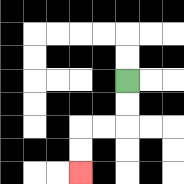{'start': '[5, 3]', 'end': '[3, 7]', 'path_directions': 'D,D,L,L,D,D', 'path_coordinates': '[[5, 3], [5, 4], [5, 5], [4, 5], [3, 5], [3, 6], [3, 7]]'}